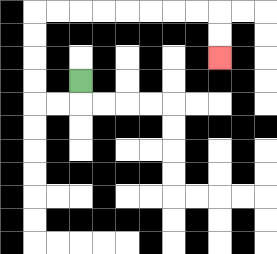{'start': '[3, 3]', 'end': '[9, 2]', 'path_directions': 'D,L,L,U,U,U,U,R,R,R,R,R,R,R,R,D,D', 'path_coordinates': '[[3, 3], [3, 4], [2, 4], [1, 4], [1, 3], [1, 2], [1, 1], [1, 0], [2, 0], [3, 0], [4, 0], [5, 0], [6, 0], [7, 0], [8, 0], [9, 0], [9, 1], [9, 2]]'}